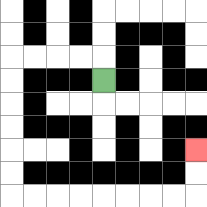{'start': '[4, 3]', 'end': '[8, 6]', 'path_directions': 'U,L,L,L,L,D,D,D,D,D,D,R,R,R,R,R,R,R,R,U,U', 'path_coordinates': '[[4, 3], [4, 2], [3, 2], [2, 2], [1, 2], [0, 2], [0, 3], [0, 4], [0, 5], [0, 6], [0, 7], [0, 8], [1, 8], [2, 8], [3, 8], [4, 8], [5, 8], [6, 8], [7, 8], [8, 8], [8, 7], [8, 6]]'}